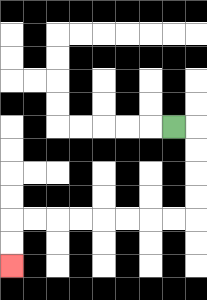{'start': '[7, 5]', 'end': '[0, 11]', 'path_directions': 'R,D,D,D,D,L,L,L,L,L,L,L,L,D,D', 'path_coordinates': '[[7, 5], [8, 5], [8, 6], [8, 7], [8, 8], [8, 9], [7, 9], [6, 9], [5, 9], [4, 9], [3, 9], [2, 9], [1, 9], [0, 9], [0, 10], [0, 11]]'}